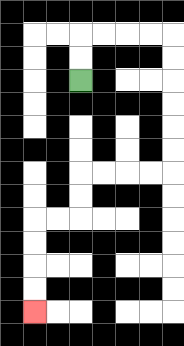{'start': '[3, 3]', 'end': '[1, 13]', 'path_directions': 'U,U,R,R,R,R,D,D,D,D,D,D,L,L,L,L,D,D,L,L,D,D,D,D', 'path_coordinates': '[[3, 3], [3, 2], [3, 1], [4, 1], [5, 1], [6, 1], [7, 1], [7, 2], [7, 3], [7, 4], [7, 5], [7, 6], [7, 7], [6, 7], [5, 7], [4, 7], [3, 7], [3, 8], [3, 9], [2, 9], [1, 9], [1, 10], [1, 11], [1, 12], [1, 13]]'}